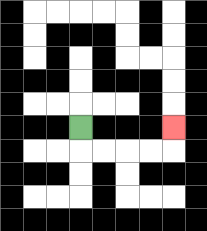{'start': '[3, 5]', 'end': '[7, 5]', 'path_directions': 'D,R,R,R,R,U', 'path_coordinates': '[[3, 5], [3, 6], [4, 6], [5, 6], [6, 6], [7, 6], [7, 5]]'}